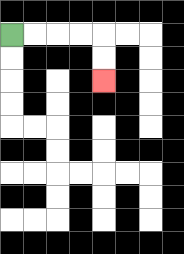{'start': '[0, 1]', 'end': '[4, 3]', 'path_directions': 'R,R,R,R,D,D', 'path_coordinates': '[[0, 1], [1, 1], [2, 1], [3, 1], [4, 1], [4, 2], [4, 3]]'}